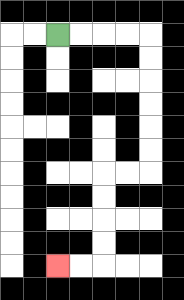{'start': '[2, 1]', 'end': '[2, 11]', 'path_directions': 'R,R,R,R,D,D,D,D,D,D,L,L,D,D,D,D,L,L', 'path_coordinates': '[[2, 1], [3, 1], [4, 1], [5, 1], [6, 1], [6, 2], [6, 3], [6, 4], [6, 5], [6, 6], [6, 7], [5, 7], [4, 7], [4, 8], [4, 9], [4, 10], [4, 11], [3, 11], [2, 11]]'}